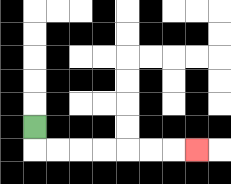{'start': '[1, 5]', 'end': '[8, 6]', 'path_directions': 'D,R,R,R,R,R,R,R', 'path_coordinates': '[[1, 5], [1, 6], [2, 6], [3, 6], [4, 6], [5, 6], [6, 6], [7, 6], [8, 6]]'}